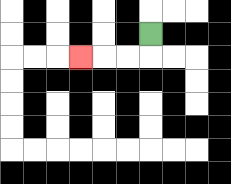{'start': '[6, 1]', 'end': '[3, 2]', 'path_directions': 'D,L,L,L', 'path_coordinates': '[[6, 1], [6, 2], [5, 2], [4, 2], [3, 2]]'}